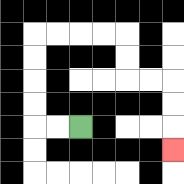{'start': '[3, 5]', 'end': '[7, 6]', 'path_directions': 'L,L,U,U,U,U,R,R,R,R,D,D,R,R,D,D,D', 'path_coordinates': '[[3, 5], [2, 5], [1, 5], [1, 4], [1, 3], [1, 2], [1, 1], [2, 1], [3, 1], [4, 1], [5, 1], [5, 2], [5, 3], [6, 3], [7, 3], [7, 4], [7, 5], [7, 6]]'}